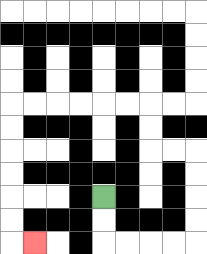{'start': '[4, 8]', 'end': '[1, 10]', 'path_directions': 'D,D,R,R,R,R,U,U,U,U,L,L,U,U,L,L,L,L,L,L,D,D,D,D,D,D,R', 'path_coordinates': '[[4, 8], [4, 9], [4, 10], [5, 10], [6, 10], [7, 10], [8, 10], [8, 9], [8, 8], [8, 7], [8, 6], [7, 6], [6, 6], [6, 5], [6, 4], [5, 4], [4, 4], [3, 4], [2, 4], [1, 4], [0, 4], [0, 5], [0, 6], [0, 7], [0, 8], [0, 9], [0, 10], [1, 10]]'}